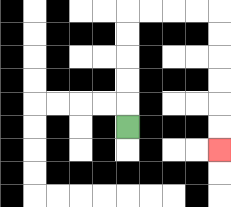{'start': '[5, 5]', 'end': '[9, 6]', 'path_directions': 'U,U,U,U,U,R,R,R,R,D,D,D,D,D,D', 'path_coordinates': '[[5, 5], [5, 4], [5, 3], [5, 2], [5, 1], [5, 0], [6, 0], [7, 0], [8, 0], [9, 0], [9, 1], [9, 2], [9, 3], [9, 4], [9, 5], [9, 6]]'}